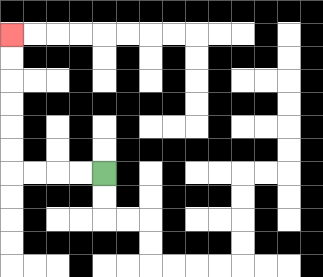{'start': '[4, 7]', 'end': '[0, 1]', 'path_directions': 'L,L,L,L,U,U,U,U,U,U', 'path_coordinates': '[[4, 7], [3, 7], [2, 7], [1, 7], [0, 7], [0, 6], [0, 5], [0, 4], [0, 3], [0, 2], [0, 1]]'}